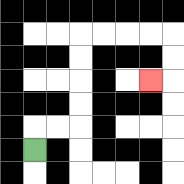{'start': '[1, 6]', 'end': '[6, 3]', 'path_directions': 'U,R,R,U,U,U,U,R,R,R,R,D,D,L', 'path_coordinates': '[[1, 6], [1, 5], [2, 5], [3, 5], [3, 4], [3, 3], [3, 2], [3, 1], [4, 1], [5, 1], [6, 1], [7, 1], [7, 2], [7, 3], [6, 3]]'}